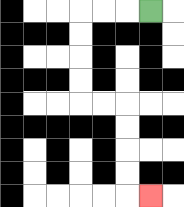{'start': '[6, 0]', 'end': '[6, 8]', 'path_directions': 'L,L,L,D,D,D,D,R,R,D,D,D,D,R', 'path_coordinates': '[[6, 0], [5, 0], [4, 0], [3, 0], [3, 1], [3, 2], [3, 3], [3, 4], [4, 4], [5, 4], [5, 5], [5, 6], [5, 7], [5, 8], [6, 8]]'}